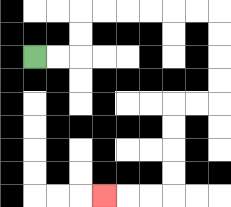{'start': '[1, 2]', 'end': '[4, 8]', 'path_directions': 'R,R,U,U,R,R,R,R,R,R,D,D,D,D,L,L,D,D,D,D,L,L,L', 'path_coordinates': '[[1, 2], [2, 2], [3, 2], [3, 1], [3, 0], [4, 0], [5, 0], [6, 0], [7, 0], [8, 0], [9, 0], [9, 1], [9, 2], [9, 3], [9, 4], [8, 4], [7, 4], [7, 5], [7, 6], [7, 7], [7, 8], [6, 8], [5, 8], [4, 8]]'}